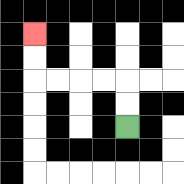{'start': '[5, 5]', 'end': '[1, 1]', 'path_directions': 'U,U,L,L,L,L,U,U', 'path_coordinates': '[[5, 5], [5, 4], [5, 3], [4, 3], [3, 3], [2, 3], [1, 3], [1, 2], [1, 1]]'}